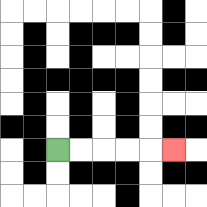{'start': '[2, 6]', 'end': '[7, 6]', 'path_directions': 'R,R,R,R,R', 'path_coordinates': '[[2, 6], [3, 6], [4, 6], [5, 6], [6, 6], [7, 6]]'}